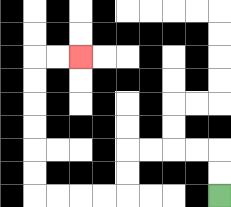{'start': '[9, 8]', 'end': '[3, 2]', 'path_directions': 'U,U,L,L,L,L,D,D,L,L,L,L,U,U,U,U,U,U,R,R', 'path_coordinates': '[[9, 8], [9, 7], [9, 6], [8, 6], [7, 6], [6, 6], [5, 6], [5, 7], [5, 8], [4, 8], [3, 8], [2, 8], [1, 8], [1, 7], [1, 6], [1, 5], [1, 4], [1, 3], [1, 2], [2, 2], [3, 2]]'}